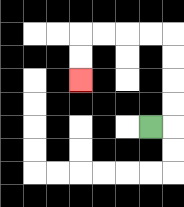{'start': '[6, 5]', 'end': '[3, 3]', 'path_directions': 'R,U,U,U,U,L,L,L,L,D,D', 'path_coordinates': '[[6, 5], [7, 5], [7, 4], [7, 3], [7, 2], [7, 1], [6, 1], [5, 1], [4, 1], [3, 1], [3, 2], [3, 3]]'}